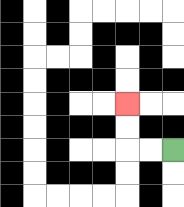{'start': '[7, 6]', 'end': '[5, 4]', 'path_directions': 'L,L,U,U', 'path_coordinates': '[[7, 6], [6, 6], [5, 6], [5, 5], [5, 4]]'}